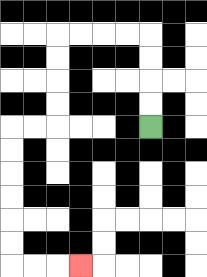{'start': '[6, 5]', 'end': '[3, 11]', 'path_directions': 'U,U,U,U,L,L,L,L,D,D,D,D,L,L,D,D,D,D,D,D,R,R,R', 'path_coordinates': '[[6, 5], [6, 4], [6, 3], [6, 2], [6, 1], [5, 1], [4, 1], [3, 1], [2, 1], [2, 2], [2, 3], [2, 4], [2, 5], [1, 5], [0, 5], [0, 6], [0, 7], [0, 8], [0, 9], [0, 10], [0, 11], [1, 11], [2, 11], [3, 11]]'}